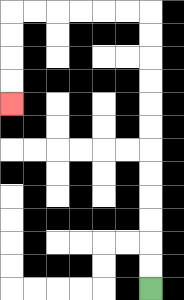{'start': '[6, 12]', 'end': '[0, 4]', 'path_directions': 'U,U,U,U,U,U,U,U,U,U,U,U,L,L,L,L,L,L,D,D,D,D', 'path_coordinates': '[[6, 12], [6, 11], [6, 10], [6, 9], [6, 8], [6, 7], [6, 6], [6, 5], [6, 4], [6, 3], [6, 2], [6, 1], [6, 0], [5, 0], [4, 0], [3, 0], [2, 0], [1, 0], [0, 0], [0, 1], [0, 2], [0, 3], [0, 4]]'}